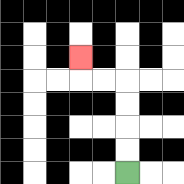{'start': '[5, 7]', 'end': '[3, 2]', 'path_directions': 'U,U,U,U,L,L,U', 'path_coordinates': '[[5, 7], [5, 6], [5, 5], [5, 4], [5, 3], [4, 3], [3, 3], [3, 2]]'}